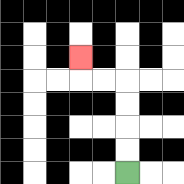{'start': '[5, 7]', 'end': '[3, 2]', 'path_directions': 'U,U,U,U,L,L,U', 'path_coordinates': '[[5, 7], [5, 6], [5, 5], [5, 4], [5, 3], [4, 3], [3, 3], [3, 2]]'}